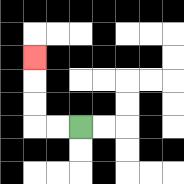{'start': '[3, 5]', 'end': '[1, 2]', 'path_directions': 'L,L,U,U,U', 'path_coordinates': '[[3, 5], [2, 5], [1, 5], [1, 4], [1, 3], [1, 2]]'}